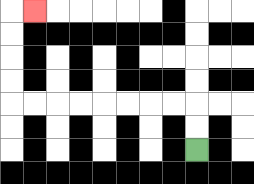{'start': '[8, 6]', 'end': '[1, 0]', 'path_directions': 'U,U,L,L,L,L,L,L,L,L,U,U,U,U,R', 'path_coordinates': '[[8, 6], [8, 5], [8, 4], [7, 4], [6, 4], [5, 4], [4, 4], [3, 4], [2, 4], [1, 4], [0, 4], [0, 3], [0, 2], [0, 1], [0, 0], [1, 0]]'}